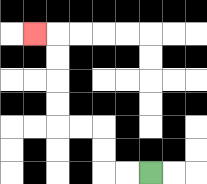{'start': '[6, 7]', 'end': '[1, 1]', 'path_directions': 'L,L,U,U,L,L,U,U,U,U,L', 'path_coordinates': '[[6, 7], [5, 7], [4, 7], [4, 6], [4, 5], [3, 5], [2, 5], [2, 4], [2, 3], [2, 2], [2, 1], [1, 1]]'}